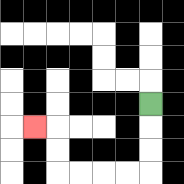{'start': '[6, 4]', 'end': '[1, 5]', 'path_directions': 'D,D,D,L,L,L,L,U,U,L', 'path_coordinates': '[[6, 4], [6, 5], [6, 6], [6, 7], [5, 7], [4, 7], [3, 7], [2, 7], [2, 6], [2, 5], [1, 5]]'}